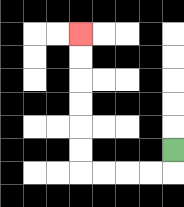{'start': '[7, 6]', 'end': '[3, 1]', 'path_directions': 'D,L,L,L,L,U,U,U,U,U,U', 'path_coordinates': '[[7, 6], [7, 7], [6, 7], [5, 7], [4, 7], [3, 7], [3, 6], [3, 5], [3, 4], [3, 3], [3, 2], [3, 1]]'}